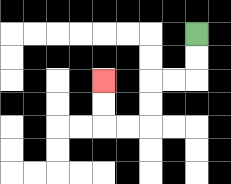{'start': '[8, 1]', 'end': '[4, 3]', 'path_directions': 'D,D,L,L,D,D,L,L,U,U', 'path_coordinates': '[[8, 1], [8, 2], [8, 3], [7, 3], [6, 3], [6, 4], [6, 5], [5, 5], [4, 5], [4, 4], [4, 3]]'}